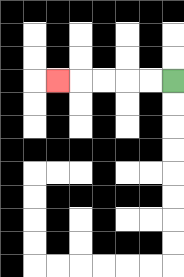{'start': '[7, 3]', 'end': '[2, 3]', 'path_directions': 'L,L,L,L,L', 'path_coordinates': '[[7, 3], [6, 3], [5, 3], [4, 3], [3, 3], [2, 3]]'}